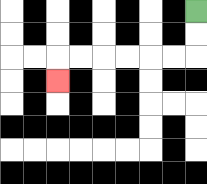{'start': '[8, 0]', 'end': '[2, 3]', 'path_directions': 'D,D,L,L,L,L,L,L,D', 'path_coordinates': '[[8, 0], [8, 1], [8, 2], [7, 2], [6, 2], [5, 2], [4, 2], [3, 2], [2, 2], [2, 3]]'}